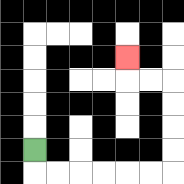{'start': '[1, 6]', 'end': '[5, 2]', 'path_directions': 'D,R,R,R,R,R,R,U,U,U,U,L,L,U', 'path_coordinates': '[[1, 6], [1, 7], [2, 7], [3, 7], [4, 7], [5, 7], [6, 7], [7, 7], [7, 6], [7, 5], [7, 4], [7, 3], [6, 3], [5, 3], [5, 2]]'}